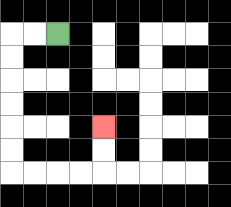{'start': '[2, 1]', 'end': '[4, 5]', 'path_directions': 'L,L,D,D,D,D,D,D,R,R,R,R,U,U', 'path_coordinates': '[[2, 1], [1, 1], [0, 1], [0, 2], [0, 3], [0, 4], [0, 5], [0, 6], [0, 7], [1, 7], [2, 7], [3, 7], [4, 7], [4, 6], [4, 5]]'}